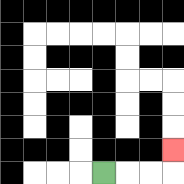{'start': '[4, 7]', 'end': '[7, 6]', 'path_directions': 'R,R,R,U', 'path_coordinates': '[[4, 7], [5, 7], [6, 7], [7, 7], [7, 6]]'}